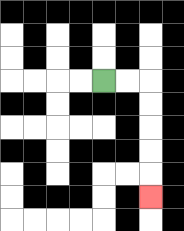{'start': '[4, 3]', 'end': '[6, 8]', 'path_directions': 'R,R,D,D,D,D,D', 'path_coordinates': '[[4, 3], [5, 3], [6, 3], [6, 4], [6, 5], [6, 6], [6, 7], [6, 8]]'}